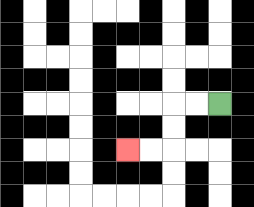{'start': '[9, 4]', 'end': '[5, 6]', 'path_directions': 'L,L,D,D,L,L', 'path_coordinates': '[[9, 4], [8, 4], [7, 4], [7, 5], [7, 6], [6, 6], [5, 6]]'}